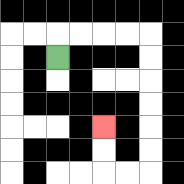{'start': '[2, 2]', 'end': '[4, 5]', 'path_directions': 'U,R,R,R,R,D,D,D,D,D,D,L,L,U,U', 'path_coordinates': '[[2, 2], [2, 1], [3, 1], [4, 1], [5, 1], [6, 1], [6, 2], [6, 3], [6, 4], [6, 5], [6, 6], [6, 7], [5, 7], [4, 7], [4, 6], [4, 5]]'}